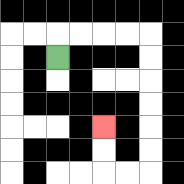{'start': '[2, 2]', 'end': '[4, 5]', 'path_directions': 'U,R,R,R,R,D,D,D,D,D,D,L,L,U,U', 'path_coordinates': '[[2, 2], [2, 1], [3, 1], [4, 1], [5, 1], [6, 1], [6, 2], [6, 3], [6, 4], [6, 5], [6, 6], [6, 7], [5, 7], [4, 7], [4, 6], [4, 5]]'}